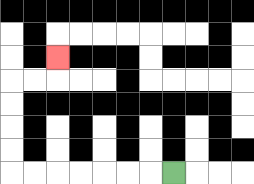{'start': '[7, 7]', 'end': '[2, 2]', 'path_directions': 'L,L,L,L,L,L,L,U,U,U,U,R,R,U', 'path_coordinates': '[[7, 7], [6, 7], [5, 7], [4, 7], [3, 7], [2, 7], [1, 7], [0, 7], [0, 6], [0, 5], [0, 4], [0, 3], [1, 3], [2, 3], [2, 2]]'}